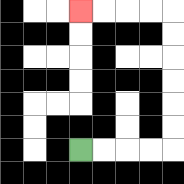{'start': '[3, 6]', 'end': '[3, 0]', 'path_directions': 'R,R,R,R,U,U,U,U,U,U,L,L,L,L', 'path_coordinates': '[[3, 6], [4, 6], [5, 6], [6, 6], [7, 6], [7, 5], [7, 4], [7, 3], [7, 2], [7, 1], [7, 0], [6, 0], [5, 0], [4, 0], [3, 0]]'}